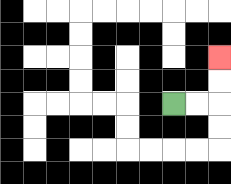{'start': '[7, 4]', 'end': '[9, 2]', 'path_directions': 'R,R,U,U', 'path_coordinates': '[[7, 4], [8, 4], [9, 4], [9, 3], [9, 2]]'}